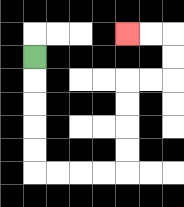{'start': '[1, 2]', 'end': '[5, 1]', 'path_directions': 'D,D,D,D,D,R,R,R,R,U,U,U,U,R,R,U,U,L,L', 'path_coordinates': '[[1, 2], [1, 3], [1, 4], [1, 5], [1, 6], [1, 7], [2, 7], [3, 7], [4, 7], [5, 7], [5, 6], [5, 5], [5, 4], [5, 3], [6, 3], [7, 3], [7, 2], [7, 1], [6, 1], [5, 1]]'}